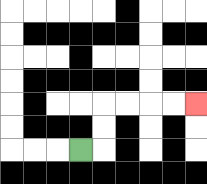{'start': '[3, 6]', 'end': '[8, 4]', 'path_directions': 'R,U,U,R,R,R,R', 'path_coordinates': '[[3, 6], [4, 6], [4, 5], [4, 4], [5, 4], [6, 4], [7, 4], [8, 4]]'}